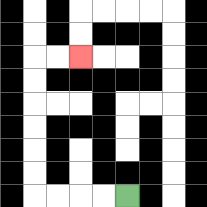{'start': '[5, 8]', 'end': '[3, 2]', 'path_directions': 'L,L,L,L,U,U,U,U,U,U,R,R', 'path_coordinates': '[[5, 8], [4, 8], [3, 8], [2, 8], [1, 8], [1, 7], [1, 6], [1, 5], [1, 4], [1, 3], [1, 2], [2, 2], [3, 2]]'}